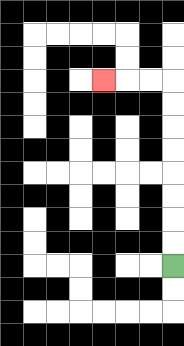{'start': '[7, 11]', 'end': '[4, 3]', 'path_directions': 'U,U,U,U,U,U,U,U,L,L,L', 'path_coordinates': '[[7, 11], [7, 10], [7, 9], [7, 8], [7, 7], [7, 6], [7, 5], [7, 4], [7, 3], [6, 3], [5, 3], [4, 3]]'}